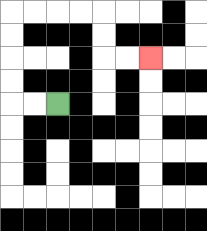{'start': '[2, 4]', 'end': '[6, 2]', 'path_directions': 'L,L,U,U,U,U,R,R,R,R,D,D,R,R', 'path_coordinates': '[[2, 4], [1, 4], [0, 4], [0, 3], [0, 2], [0, 1], [0, 0], [1, 0], [2, 0], [3, 0], [4, 0], [4, 1], [4, 2], [5, 2], [6, 2]]'}